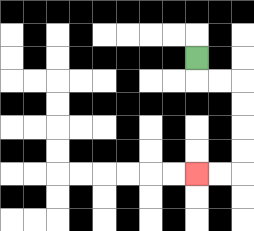{'start': '[8, 2]', 'end': '[8, 7]', 'path_directions': 'D,R,R,D,D,D,D,L,L', 'path_coordinates': '[[8, 2], [8, 3], [9, 3], [10, 3], [10, 4], [10, 5], [10, 6], [10, 7], [9, 7], [8, 7]]'}